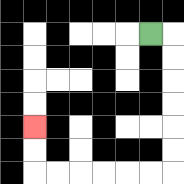{'start': '[6, 1]', 'end': '[1, 5]', 'path_directions': 'R,D,D,D,D,D,D,L,L,L,L,L,L,U,U', 'path_coordinates': '[[6, 1], [7, 1], [7, 2], [7, 3], [7, 4], [7, 5], [7, 6], [7, 7], [6, 7], [5, 7], [4, 7], [3, 7], [2, 7], [1, 7], [1, 6], [1, 5]]'}